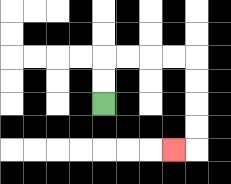{'start': '[4, 4]', 'end': '[7, 6]', 'path_directions': 'U,U,R,R,R,R,D,D,D,D,L', 'path_coordinates': '[[4, 4], [4, 3], [4, 2], [5, 2], [6, 2], [7, 2], [8, 2], [8, 3], [8, 4], [8, 5], [8, 6], [7, 6]]'}